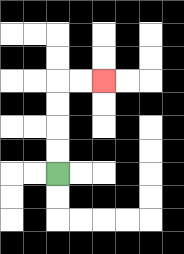{'start': '[2, 7]', 'end': '[4, 3]', 'path_directions': 'U,U,U,U,R,R', 'path_coordinates': '[[2, 7], [2, 6], [2, 5], [2, 4], [2, 3], [3, 3], [4, 3]]'}